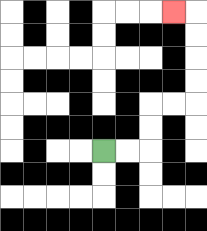{'start': '[4, 6]', 'end': '[7, 0]', 'path_directions': 'R,R,U,U,R,R,U,U,U,U,L', 'path_coordinates': '[[4, 6], [5, 6], [6, 6], [6, 5], [6, 4], [7, 4], [8, 4], [8, 3], [8, 2], [8, 1], [8, 0], [7, 0]]'}